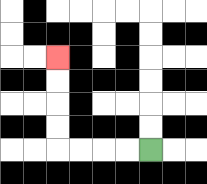{'start': '[6, 6]', 'end': '[2, 2]', 'path_directions': 'L,L,L,L,U,U,U,U', 'path_coordinates': '[[6, 6], [5, 6], [4, 6], [3, 6], [2, 6], [2, 5], [2, 4], [2, 3], [2, 2]]'}